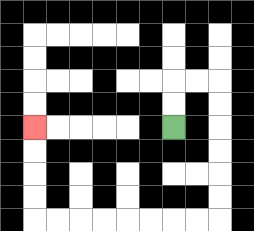{'start': '[7, 5]', 'end': '[1, 5]', 'path_directions': 'U,U,R,R,D,D,D,D,D,D,L,L,L,L,L,L,L,L,U,U,U,U', 'path_coordinates': '[[7, 5], [7, 4], [7, 3], [8, 3], [9, 3], [9, 4], [9, 5], [9, 6], [9, 7], [9, 8], [9, 9], [8, 9], [7, 9], [6, 9], [5, 9], [4, 9], [3, 9], [2, 9], [1, 9], [1, 8], [1, 7], [1, 6], [1, 5]]'}